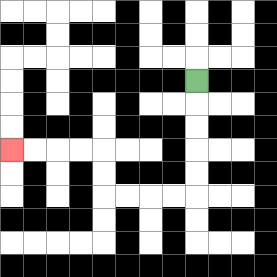{'start': '[8, 3]', 'end': '[0, 6]', 'path_directions': 'D,D,D,D,D,L,L,L,L,U,U,L,L,L,L', 'path_coordinates': '[[8, 3], [8, 4], [8, 5], [8, 6], [8, 7], [8, 8], [7, 8], [6, 8], [5, 8], [4, 8], [4, 7], [4, 6], [3, 6], [2, 6], [1, 6], [0, 6]]'}